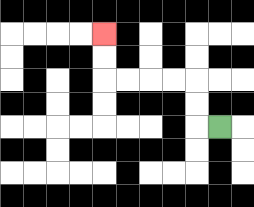{'start': '[9, 5]', 'end': '[4, 1]', 'path_directions': 'L,U,U,L,L,L,L,U,U', 'path_coordinates': '[[9, 5], [8, 5], [8, 4], [8, 3], [7, 3], [6, 3], [5, 3], [4, 3], [4, 2], [4, 1]]'}